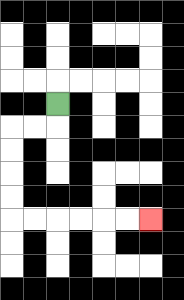{'start': '[2, 4]', 'end': '[6, 9]', 'path_directions': 'D,L,L,D,D,D,D,R,R,R,R,R,R', 'path_coordinates': '[[2, 4], [2, 5], [1, 5], [0, 5], [0, 6], [0, 7], [0, 8], [0, 9], [1, 9], [2, 9], [3, 9], [4, 9], [5, 9], [6, 9]]'}